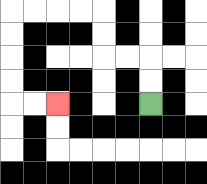{'start': '[6, 4]', 'end': '[2, 4]', 'path_directions': 'U,U,L,L,U,U,L,L,L,L,D,D,D,D,R,R', 'path_coordinates': '[[6, 4], [6, 3], [6, 2], [5, 2], [4, 2], [4, 1], [4, 0], [3, 0], [2, 0], [1, 0], [0, 0], [0, 1], [0, 2], [0, 3], [0, 4], [1, 4], [2, 4]]'}